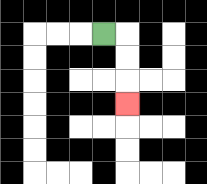{'start': '[4, 1]', 'end': '[5, 4]', 'path_directions': 'R,D,D,D', 'path_coordinates': '[[4, 1], [5, 1], [5, 2], [5, 3], [5, 4]]'}